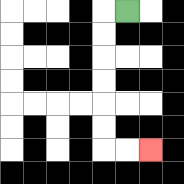{'start': '[5, 0]', 'end': '[6, 6]', 'path_directions': 'L,D,D,D,D,D,D,R,R', 'path_coordinates': '[[5, 0], [4, 0], [4, 1], [4, 2], [4, 3], [4, 4], [4, 5], [4, 6], [5, 6], [6, 6]]'}